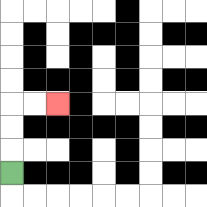{'start': '[0, 7]', 'end': '[2, 4]', 'path_directions': 'U,U,U,R,R', 'path_coordinates': '[[0, 7], [0, 6], [0, 5], [0, 4], [1, 4], [2, 4]]'}